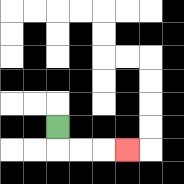{'start': '[2, 5]', 'end': '[5, 6]', 'path_directions': 'D,R,R,R', 'path_coordinates': '[[2, 5], [2, 6], [3, 6], [4, 6], [5, 6]]'}